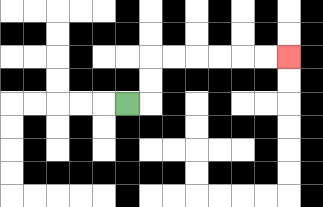{'start': '[5, 4]', 'end': '[12, 2]', 'path_directions': 'R,U,U,R,R,R,R,R,R', 'path_coordinates': '[[5, 4], [6, 4], [6, 3], [6, 2], [7, 2], [8, 2], [9, 2], [10, 2], [11, 2], [12, 2]]'}